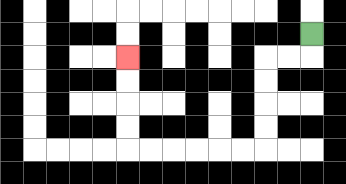{'start': '[13, 1]', 'end': '[5, 2]', 'path_directions': 'D,L,L,D,D,D,D,L,L,L,L,L,L,U,U,U,U', 'path_coordinates': '[[13, 1], [13, 2], [12, 2], [11, 2], [11, 3], [11, 4], [11, 5], [11, 6], [10, 6], [9, 6], [8, 6], [7, 6], [6, 6], [5, 6], [5, 5], [5, 4], [5, 3], [5, 2]]'}